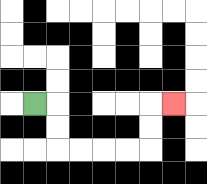{'start': '[1, 4]', 'end': '[7, 4]', 'path_directions': 'R,D,D,R,R,R,R,U,U,R', 'path_coordinates': '[[1, 4], [2, 4], [2, 5], [2, 6], [3, 6], [4, 6], [5, 6], [6, 6], [6, 5], [6, 4], [7, 4]]'}